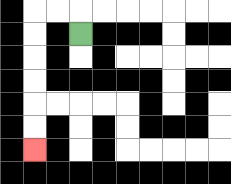{'start': '[3, 1]', 'end': '[1, 6]', 'path_directions': 'U,L,L,D,D,D,D,D,D', 'path_coordinates': '[[3, 1], [3, 0], [2, 0], [1, 0], [1, 1], [1, 2], [1, 3], [1, 4], [1, 5], [1, 6]]'}